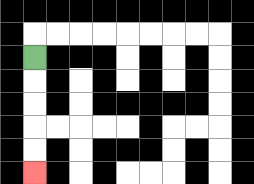{'start': '[1, 2]', 'end': '[1, 7]', 'path_directions': 'D,D,D,D,D', 'path_coordinates': '[[1, 2], [1, 3], [1, 4], [1, 5], [1, 6], [1, 7]]'}